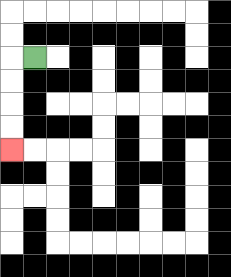{'start': '[1, 2]', 'end': '[0, 6]', 'path_directions': 'L,D,D,D,D', 'path_coordinates': '[[1, 2], [0, 2], [0, 3], [0, 4], [0, 5], [0, 6]]'}